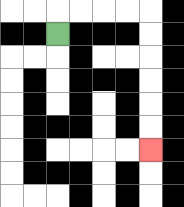{'start': '[2, 1]', 'end': '[6, 6]', 'path_directions': 'U,R,R,R,R,D,D,D,D,D,D', 'path_coordinates': '[[2, 1], [2, 0], [3, 0], [4, 0], [5, 0], [6, 0], [6, 1], [6, 2], [6, 3], [6, 4], [6, 5], [6, 6]]'}